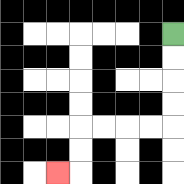{'start': '[7, 1]', 'end': '[2, 7]', 'path_directions': 'D,D,D,D,L,L,L,L,D,D,L', 'path_coordinates': '[[7, 1], [7, 2], [7, 3], [7, 4], [7, 5], [6, 5], [5, 5], [4, 5], [3, 5], [3, 6], [3, 7], [2, 7]]'}